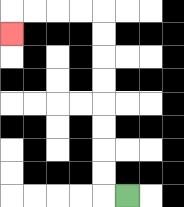{'start': '[5, 8]', 'end': '[0, 1]', 'path_directions': 'L,U,U,U,U,U,U,U,U,L,L,L,L,D', 'path_coordinates': '[[5, 8], [4, 8], [4, 7], [4, 6], [4, 5], [4, 4], [4, 3], [4, 2], [4, 1], [4, 0], [3, 0], [2, 0], [1, 0], [0, 0], [0, 1]]'}